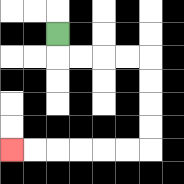{'start': '[2, 1]', 'end': '[0, 6]', 'path_directions': 'D,R,R,R,R,D,D,D,D,L,L,L,L,L,L', 'path_coordinates': '[[2, 1], [2, 2], [3, 2], [4, 2], [5, 2], [6, 2], [6, 3], [6, 4], [6, 5], [6, 6], [5, 6], [4, 6], [3, 6], [2, 6], [1, 6], [0, 6]]'}